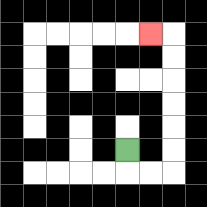{'start': '[5, 6]', 'end': '[6, 1]', 'path_directions': 'D,R,R,U,U,U,U,U,U,L', 'path_coordinates': '[[5, 6], [5, 7], [6, 7], [7, 7], [7, 6], [7, 5], [7, 4], [7, 3], [7, 2], [7, 1], [6, 1]]'}